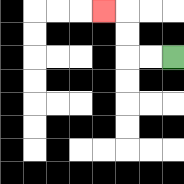{'start': '[7, 2]', 'end': '[4, 0]', 'path_directions': 'L,L,U,U,L', 'path_coordinates': '[[7, 2], [6, 2], [5, 2], [5, 1], [5, 0], [4, 0]]'}